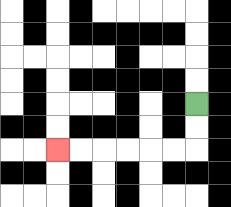{'start': '[8, 4]', 'end': '[2, 6]', 'path_directions': 'D,D,L,L,L,L,L,L', 'path_coordinates': '[[8, 4], [8, 5], [8, 6], [7, 6], [6, 6], [5, 6], [4, 6], [3, 6], [2, 6]]'}